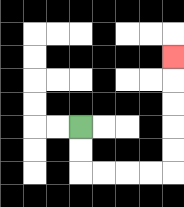{'start': '[3, 5]', 'end': '[7, 2]', 'path_directions': 'D,D,R,R,R,R,U,U,U,U,U', 'path_coordinates': '[[3, 5], [3, 6], [3, 7], [4, 7], [5, 7], [6, 7], [7, 7], [7, 6], [7, 5], [7, 4], [7, 3], [7, 2]]'}